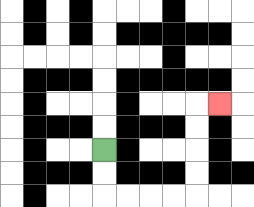{'start': '[4, 6]', 'end': '[9, 4]', 'path_directions': 'D,D,R,R,R,R,U,U,U,U,R', 'path_coordinates': '[[4, 6], [4, 7], [4, 8], [5, 8], [6, 8], [7, 8], [8, 8], [8, 7], [8, 6], [8, 5], [8, 4], [9, 4]]'}